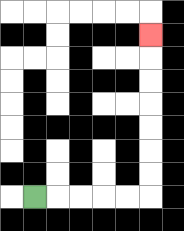{'start': '[1, 8]', 'end': '[6, 1]', 'path_directions': 'R,R,R,R,R,U,U,U,U,U,U,U', 'path_coordinates': '[[1, 8], [2, 8], [3, 8], [4, 8], [5, 8], [6, 8], [6, 7], [6, 6], [6, 5], [6, 4], [6, 3], [6, 2], [6, 1]]'}